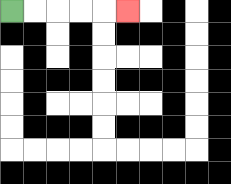{'start': '[0, 0]', 'end': '[5, 0]', 'path_directions': 'R,R,R,R,R', 'path_coordinates': '[[0, 0], [1, 0], [2, 0], [3, 0], [4, 0], [5, 0]]'}